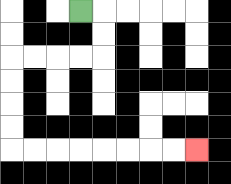{'start': '[3, 0]', 'end': '[8, 6]', 'path_directions': 'R,D,D,L,L,L,L,D,D,D,D,R,R,R,R,R,R,R,R', 'path_coordinates': '[[3, 0], [4, 0], [4, 1], [4, 2], [3, 2], [2, 2], [1, 2], [0, 2], [0, 3], [0, 4], [0, 5], [0, 6], [1, 6], [2, 6], [3, 6], [4, 6], [5, 6], [6, 6], [7, 6], [8, 6]]'}